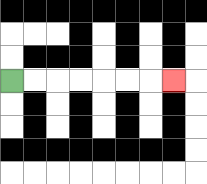{'start': '[0, 3]', 'end': '[7, 3]', 'path_directions': 'R,R,R,R,R,R,R', 'path_coordinates': '[[0, 3], [1, 3], [2, 3], [3, 3], [4, 3], [5, 3], [6, 3], [7, 3]]'}